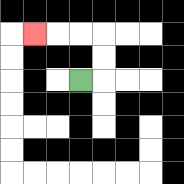{'start': '[3, 3]', 'end': '[1, 1]', 'path_directions': 'R,U,U,L,L,L', 'path_coordinates': '[[3, 3], [4, 3], [4, 2], [4, 1], [3, 1], [2, 1], [1, 1]]'}